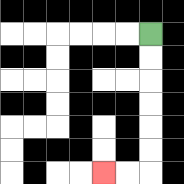{'start': '[6, 1]', 'end': '[4, 7]', 'path_directions': 'D,D,D,D,D,D,L,L', 'path_coordinates': '[[6, 1], [6, 2], [6, 3], [6, 4], [6, 5], [6, 6], [6, 7], [5, 7], [4, 7]]'}